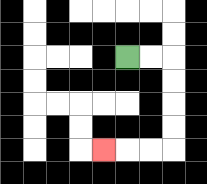{'start': '[5, 2]', 'end': '[4, 6]', 'path_directions': 'R,R,D,D,D,D,L,L,L', 'path_coordinates': '[[5, 2], [6, 2], [7, 2], [7, 3], [7, 4], [7, 5], [7, 6], [6, 6], [5, 6], [4, 6]]'}